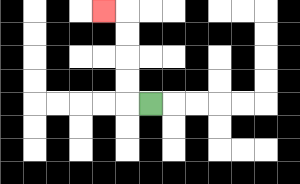{'start': '[6, 4]', 'end': '[4, 0]', 'path_directions': 'L,U,U,U,U,L', 'path_coordinates': '[[6, 4], [5, 4], [5, 3], [5, 2], [5, 1], [5, 0], [4, 0]]'}